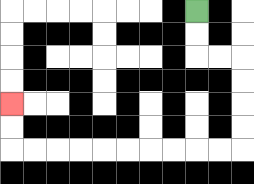{'start': '[8, 0]', 'end': '[0, 4]', 'path_directions': 'D,D,R,R,D,D,D,D,L,L,L,L,L,L,L,L,L,L,U,U', 'path_coordinates': '[[8, 0], [8, 1], [8, 2], [9, 2], [10, 2], [10, 3], [10, 4], [10, 5], [10, 6], [9, 6], [8, 6], [7, 6], [6, 6], [5, 6], [4, 6], [3, 6], [2, 6], [1, 6], [0, 6], [0, 5], [0, 4]]'}